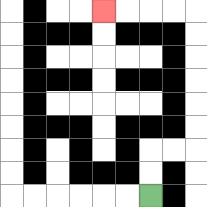{'start': '[6, 8]', 'end': '[4, 0]', 'path_directions': 'U,U,R,R,U,U,U,U,U,U,L,L,L,L', 'path_coordinates': '[[6, 8], [6, 7], [6, 6], [7, 6], [8, 6], [8, 5], [8, 4], [8, 3], [8, 2], [8, 1], [8, 0], [7, 0], [6, 0], [5, 0], [4, 0]]'}